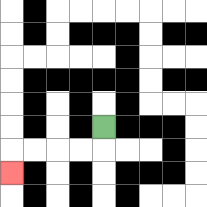{'start': '[4, 5]', 'end': '[0, 7]', 'path_directions': 'D,L,L,L,L,D', 'path_coordinates': '[[4, 5], [4, 6], [3, 6], [2, 6], [1, 6], [0, 6], [0, 7]]'}